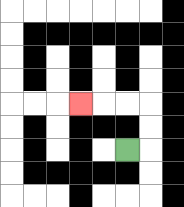{'start': '[5, 6]', 'end': '[3, 4]', 'path_directions': 'R,U,U,L,L,L', 'path_coordinates': '[[5, 6], [6, 6], [6, 5], [6, 4], [5, 4], [4, 4], [3, 4]]'}